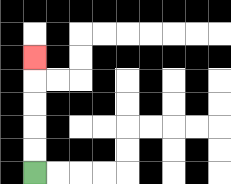{'start': '[1, 7]', 'end': '[1, 2]', 'path_directions': 'U,U,U,U,U', 'path_coordinates': '[[1, 7], [1, 6], [1, 5], [1, 4], [1, 3], [1, 2]]'}